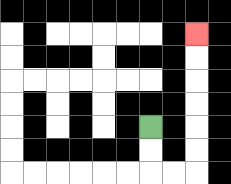{'start': '[6, 5]', 'end': '[8, 1]', 'path_directions': 'D,D,R,R,U,U,U,U,U,U', 'path_coordinates': '[[6, 5], [6, 6], [6, 7], [7, 7], [8, 7], [8, 6], [8, 5], [8, 4], [8, 3], [8, 2], [8, 1]]'}